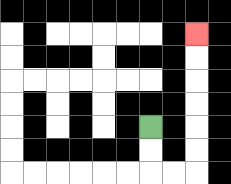{'start': '[6, 5]', 'end': '[8, 1]', 'path_directions': 'D,D,R,R,U,U,U,U,U,U', 'path_coordinates': '[[6, 5], [6, 6], [6, 7], [7, 7], [8, 7], [8, 6], [8, 5], [8, 4], [8, 3], [8, 2], [8, 1]]'}